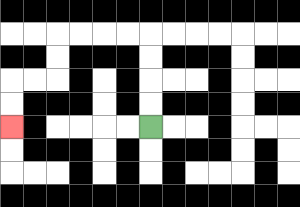{'start': '[6, 5]', 'end': '[0, 5]', 'path_directions': 'U,U,U,U,L,L,L,L,D,D,L,L,D,D', 'path_coordinates': '[[6, 5], [6, 4], [6, 3], [6, 2], [6, 1], [5, 1], [4, 1], [3, 1], [2, 1], [2, 2], [2, 3], [1, 3], [0, 3], [0, 4], [0, 5]]'}